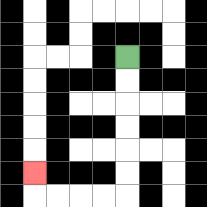{'start': '[5, 2]', 'end': '[1, 7]', 'path_directions': 'D,D,D,D,D,D,L,L,L,L,U', 'path_coordinates': '[[5, 2], [5, 3], [5, 4], [5, 5], [5, 6], [5, 7], [5, 8], [4, 8], [3, 8], [2, 8], [1, 8], [1, 7]]'}